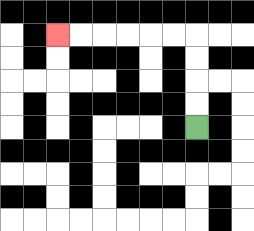{'start': '[8, 5]', 'end': '[2, 1]', 'path_directions': 'U,U,U,U,L,L,L,L,L,L', 'path_coordinates': '[[8, 5], [8, 4], [8, 3], [8, 2], [8, 1], [7, 1], [6, 1], [5, 1], [4, 1], [3, 1], [2, 1]]'}